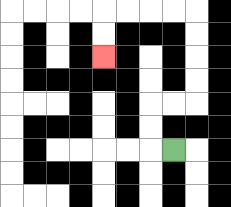{'start': '[7, 6]', 'end': '[4, 2]', 'path_directions': 'L,U,U,R,R,U,U,U,U,L,L,L,L,D,D', 'path_coordinates': '[[7, 6], [6, 6], [6, 5], [6, 4], [7, 4], [8, 4], [8, 3], [8, 2], [8, 1], [8, 0], [7, 0], [6, 0], [5, 0], [4, 0], [4, 1], [4, 2]]'}